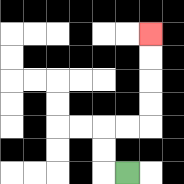{'start': '[5, 7]', 'end': '[6, 1]', 'path_directions': 'L,U,U,R,R,U,U,U,U', 'path_coordinates': '[[5, 7], [4, 7], [4, 6], [4, 5], [5, 5], [6, 5], [6, 4], [6, 3], [6, 2], [6, 1]]'}